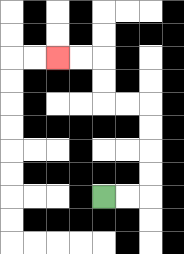{'start': '[4, 8]', 'end': '[2, 2]', 'path_directions': 'R,R,U,U,U,U,L,L,U,U,L,L', 'path_coordinates': '[[4, 8], [5, 8], [6, 8], [6, 7], [6, 6], [6, 5], [6, 4], [5, 4], [4, 4], [4, 3], [4, 2], [3, 2], [2, 2]]'}